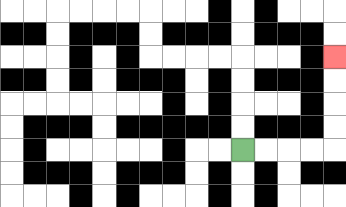{'start': '[10, 6]', 'end': '[14, 2]', 'path_directions': 'R,R,R,R,U,U,U,U', 'path_coordinates': '[[10, 6], [11, 6], [12, 6], [13, 6], [14, 6], [14, 5], [14, 4], [14, 3], [14, 2]]'}